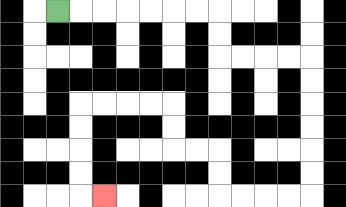{'start': '[2, 0]', 'end': '[4, 8]', 'path_directions': 'R,R,R,R,R,R,R,D,D,R,R,R,R,D,D,D,D,D,D,L,L,L,L,U,U,L,L,U,U,L,L,L,L,D,D,D,D,R', 'path_coordinates': '[[2, 0], [3, 0], [4, 0], [5, 0], [6, 0], [7, 0], [8, 0], [9, 0], [9, 1], [9, 2], [10, 2], [11, 2], [12, 2], [13, 2], [13, 3], [13, 4], [13, 5], [13, 6], [13, 7], [13, 8], [12, 8], [11, 8], [10, 8], [9, 8], [9, 7], [9, 6], [8, 6], [7, 6], [7, 5], [7, 4], [6, 4], [5, 4], [4, 4], [3, 4], [3, 5], [3, 6], [3, 7], [3, 8], [4, 8]]'}